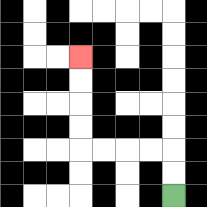{'start': '[7, 8]', 'end': '[3, 2]', 'path_directions': 'U,U,L,L,L,L,U,U,U,U', 'path_coordinates': '[[7, 8], [7, 7], [7, 6], [6, 6], [5, 6], [4, 6], [3, 6], [3, 5], [3, 4], [3, 3], [3, 2]]'}